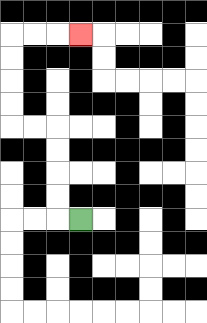{'start': '[3, 9]', 'end': '[3, 1]', 'path_directions': 'L,U,U,U,U,L,L,U,U,U,U,R,R,R', 'path_coordinates': '[[3, 9], [2, 9], [2, 8], [2, 7], [2, 6], [2, 5], [1, 5], [0, 5], [0, 4], [0, 3], [0, 2], [0, 1], [1, 1], [2, 1], [3, 1]]'}